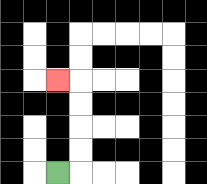{'start': '[2, 7]', 'end': '[2, 3]', 'path_directions': 'R,U,U,U,U,L', 'path_coordinates': '[[2, 7], [3, 7], [3, 6], [3, 5], [3, 4], [3, 3], [2, 3]]'}